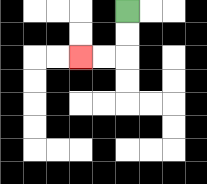{'start': '[5, 0]', 'end': '[3, 2]', 'path_directions': 'D,D,L,L', 'path_coordinates': '[[5, 0], [5, 1], [5, 2], [4, 2], [3, 2]]'}